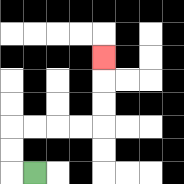{'start': '[1, 7]', 'end': '[4, 2]', 'path_directions': 'L,U,U,R,R,R,R,U,U,U', 'path_coordinates': '[[1, 7], [0, 7], [0, 6], [0, 5], [1, 5], [2, 5], [3, 5], [4, 5], [4, 4], [4, 3], [4, 2]]'}